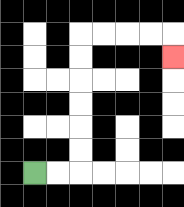{'start': '[1, 7]', 'end': '[7, 2]', 'path_directions': 'R,R,U,U,U,U,U,U,R,R,R,R,D', 'path_coordinates': '[[1, 7], [2, 7], [3, 7], [3, 6], [3, 5], [3, 4], [3, 3], [3, 2], [3, 1], [4, 1], [5, 1], [6, 1], [7, 1], [7, 2]]'}